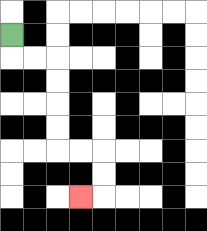{'start': '[0, 1]', 'end': '[3, 8]', 'path_directions': 'D,R,R,D,D,D,D,R,R,D,D,L', 'path_coordinates': '[[0, 1], [0, 2], [1, 2], [2, 2], [2, 3], [2, 4], [2, 5], [2, 6], [3, 6], [4, 6], [4, 7], [4, 8], [3, 8]]'}